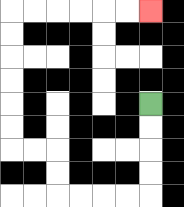{'start': '[6, 4]', 'end': '[6, 0]', 'path_directions': 'D,D,D,D,L,L,L,L,U,U,L,L,U,U,U,U,U,U,R,R,R,R,R,R', 'path_coordinates': '[[6, 4], [6, 5], [6, 6], [6, 7], [6, 8], [5, 8], [4, 8], [3, 8], [2, 8], [2, 7], [2, 6], [1, 6], [0, 6], [0, 5], [0, 4], [0, 3], [0, 2], [0, 1], [0, 0], [1, 0], [2, 0], [3, 0], [4, 0], [5, 0], [6, 0]]'}